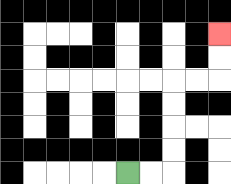{'start': '[5, 7]', 'end': '[9, 1]', 'path_directions': 'R,R,U,U,U,U,R,R,U,U', 'path_coordinates': '[[5, 7], [6, 7], [7, 7], [7, 6], [7, 5], [7, 4], [7, 3], [8, 3], [9, 3], [9, 2], [9, 1]]'}